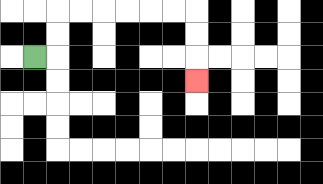{'start': '[1, 2]', 'end': '[8, 3]', 'path_directions': 'R,U,U,R,R,R,R,R,R,D,D,D', 'path_coordinates': '[[1, 2], [2, 2], [2, 1], [2, 0], [3, 0], [4, 0], [5, 0], [6, 0], [7, 0], [8, 0], [8, 1], [8, 2], [8, 3]]'}